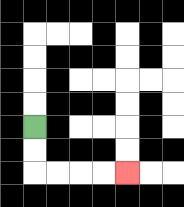{'start': '[1, 5]', 'end': '[5, 7]', 'path_directions': 'D,D,R,R,R,R', 'path_coordinates': '[[1, 5], [1, 6], [1, 7], [2, 7], [3, 7], [4, 7], [5, 7]]'}